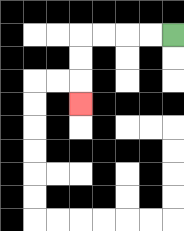{'start': '[7, 1]', 'end': '[3, 4]', 'path_directions': 'L,L,L,L,D,D,D', 'path_coordinates': '[[7, 1], [6, 1], [5, 1], [4, 1], [3, 1], [3, 2], [3, 3], [3, 4]]'}